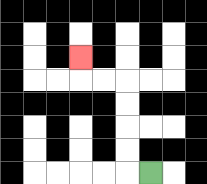{'start': '[6, 7]', 'end': '[3, 2]', 'path_directions': 'L,U,U,U,U,L,L,U', 'path_coordinates': '[[6, 7], [5, 7], [5, 6], [5, 5], [5, 4], [5, 3], [4, 3], [3, 3], [3, 2]]'}